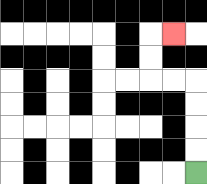{'start': '[8, 7]', 'end': '[7, 1]', 'path_directions': 'U,U,U,U,L,L,U,U,R', 'path_coordinates': '[[8, 7], [8, 6], [8, 5], [8, 4], [8, 3], [7, 3], [6, 3], [6, 2], [6, 1], [7, 1]]'}